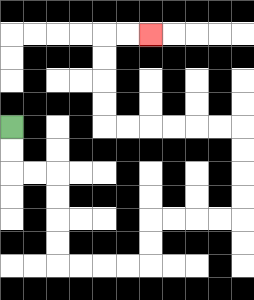{'start': '[0, 5]', 'end': '[6, 1]', 'path_directions': 'D,D,R,R,D,D,D,D,R,R,R,R,U,U,R,R,R,R,U,U,U,U,L,L,L,L,L,L,U,U,U,U,R,R', 'path_coordinates': '[[0, 5], [0, 6], [0, 7], [1, 7], [2, 7], [2, 8], [2, 9], [2, 10], [2, 11], [3, 11], [4, 11], [5, 11], [6, 11], [6, 10], [6, 9], [7, 9], [8, 9], [9, 9], [10, 9], [10, 8], [10, 7], [10, 6], [10, 5], [9, 5], [8, 5], [7, 5], [6, 5], [5, 5], [4, 5], [4, 4], [4, 3], [4, 2], [4, 1], [5, 1], [6, 1]]'}